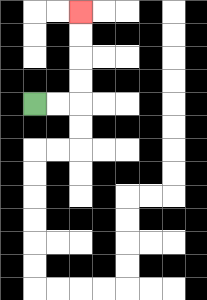{'start': '[1, 4]', 'end': '[3, 0]', 'path_directions': 'R,R,U,U,U,U', 'path_coordinates': '[[1, 4], [2, 4], [3, 4], [3, 3], [3, 2], [3, 1], [3, 0]]'}